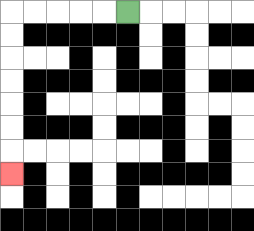{'start': '[5, 0]', 'end': '[0, 7]', 'path_directions': 'L,L,L,L,L,D,D,D,D,D,D,D', 'path_coordinates': '[[5, 0], [4, 0], [3, 0], [2, 0], [1, 0], [0, 0], [0, 1], [0, 2], [0, 3], [0, 4], [0, 5], [0, 6], [0, 7]]'}